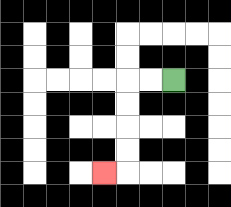{'start': '[7, 3]', 'end': '[4, 7]', 'path_directions': 'L,L,D,D,D,D,L', 'path_coordinates': '[[7, 3], [6, 3], [5, 3], [5, 4], [5, 5], [5, 6], [5, 7], [4, 7]]'}